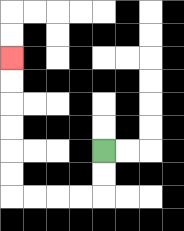{'start': '[4, 6]', 'end': '[0, 2]', 'path_directions': 'D,D,L,L,L,L,U,U,U,U,U,U', 'path_coordinates': '[[4, 6], [4, 7], [4, 8], [3, 8], [2, 8], [1, 8], [0, 8], [0, 7], [0, 6], [0, 5], [0, 4], [0, 3], [0, 2]]'}